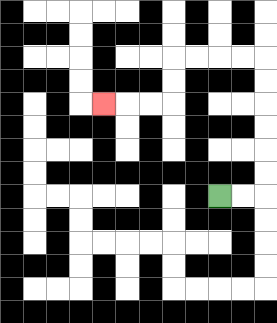{'start': '[9, 8]', 'end': '[4, 4]', 'path_directions': 'R,R,U,U,U,U,U,U,L,L,L,L,D,D,L,L,L', 'path_coordinates': '[[9, 8], [10, 8], [11, 8], [11, 7], [11, 6], [11, 5], [11, 4], [11, 3], [11, 2], [10, 2], [9, 2], [8, 2], [7, 2], [7, 3], [7, 4], [6, 4], [5, 4], [4, 4]]'}